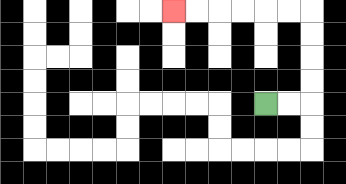{'start': '[11, 4]', 'end': '[7, 0]', 'path_directions': 'R,R,U,U,U,U,L,L,L,L,L,L', 'path_coordinates': '[[11, 4], [12, 4], [13, 4], [13, 3], [13, 2], [13, 1], [13, 0], [12, 0], [11, 0], [10, 0], [9, 0], [8, 0], [7, 0]]'}